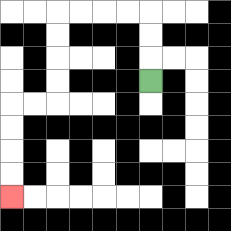{'start': '[6, 3]', 'end': '[0, 8]', 'path_directions': 'U,U,U,L,L,L,L,D,D,D,D,L,L,D,D,D,D', 'path_coordinates': '[[6, 3], [6, 2], [6, 1], [6, 0], [5, 0], [4, 0], [3, 0], [2, 0], [2, 1], [2, 2], [2, 3], [2, 4], [1, 4], [0, 4], [0, 5], [0, 6], [0, 7], [0, 8]]'}